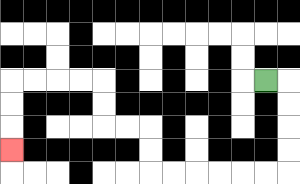{'start': '[11, 3]', 'end': '[0, 6]', 'path_directions': 'R,D,D,D,D,L,L,L,L,L,L,U,U,L,L,U,U,L,L,L,L,D,D,D', 'path_coordinates': '[[11, 3], [12, 3], [12, 4], [12, 5], [12, 6], [12, 7], [11, 7], [10, 7], [9, 7], [8, 7], [7, 7], [6, 7], [6, 6], [6, 5], [5, 5], [4, 5], [4, 4], [4, 3], [3, 3], [2, 3], [1, 3], [0, 3], [0, 4], [0, 5], [0, 6]]'}